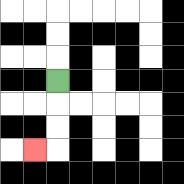{'start': '[2, 3]', 'end': '[1, 6]', 'path_directions': 'D,D,D,L', 'path_coordinates': '[[2, 3], [2, 4], [2, 5], [2, 6], [1, 6]]'}